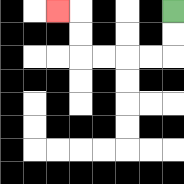{'start': '[7, 0]', 'end': '[2, 0]', 'path_directions': 'D,D,L,L,L,L,U,U,L', 'path_coordinates': '[[7, 0], [7, 1], [7, 2], [6, 2], [5, 2], [4, 2], [3, 2], [3, 1], [3, 0], [2, 0]]'}